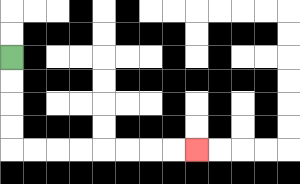{'start': '[0, 2]', 'end': '[8, 6]', 'path_directions': 'D,D,D,D,R,R,R,R,R,R,R,R', 'path_coordinates': '[[0, 2], [0, 3], [0, 4], [0, 5], [0, 6], [1, 6], [2, 6], [3, 6], [4, 6], [5, 6], [6, 6], [7, 6], [8, 6]]'}